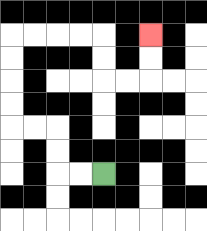{'start': '[4, 7]', 'end': '[6, 1]', 'path_directions': 'L,L,U,U,L,L,U,U,U,U,R,R,R,R,D,D,R,R,U,U', 'path_coordinates': '[[4, 7], [3, 7], [2, 7], [2, 6], [2, 5], [1, 5], [0, 5], [0, 4], [0, 3], [0, 2], [0, 1], [1, 1], [2, 1], [3, 1], [4, 1], [4, 2], [4, 3], [5, 3], [6, 3], [6, 2], [6, 1]]'}